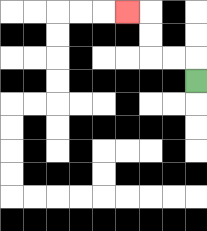{'start': '[8, 3]', 'end': '[5, 0]', 'path_directions': 'U,L,L,U,U,L', 'path_coordinates': '[[8, 3], [8, 2], [7, 2], [6, 2], [6, 1], [6, 0], [5, 0]]'}